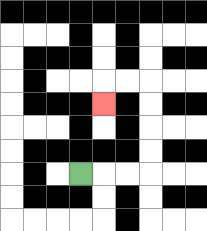{'start': '[3, 7]', 'end': '[4, 4]', 'path_directions': 'R,R,R,U,U,U,U,L,L,D', 'path_coordinates': '[[3, 7], [4, 7], [5, 7], [6, 7], [6, 6], [6, 5], [6, 4], [6, 3], [5, 3], [4, 3], [4, 4]]'}